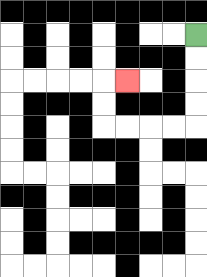{'start': '[8, 1]', 'end': '[5, 3]', 'path_directions': 'D,D,D,D,L,L,L,L,U,U,R', 'path_coordinates': '[[8, 1], [8, 2], [8, 3], [8, 4], [8, 5], [7, 5], [6, 5], [5, 5], [4, 5], [4, 4], [4, 3], [5, 3]]'}